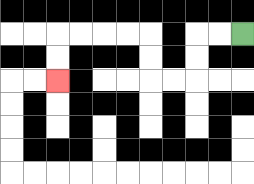{'start': '[10, 1]', 'end': '[2, 3]', 'path_directions': 'L,L,D,D,L,L,U,U,L,L,L,L,D,D', 'path_coordinates': '[[10, 1], [9, 1], [8, 1], [8, 2], [8, 3], [7, 3], [6, 3], [6, 2], [6, 1], [5, 1], [4, 1], [3, 1], [2, 1], [2, 2], [2, 3]]'}